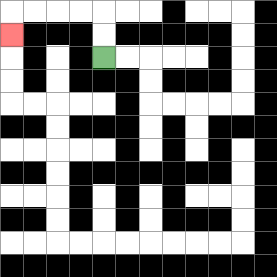{'start': '[4, 2]', 'end': '[0, 1]', 'path_directions': 'U,U,L,L,L,L,D', 'path_coordinates': '[[4, 2], [4, 1], [4, 0], [3, 0], [2, 0], [1, 0], [0, 0], [0, 1]]'}